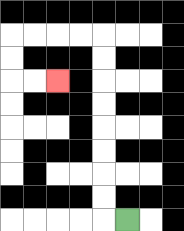{'start': '[5, 9]', 'end': '[2, 3]', 'path_directions': 'L,U,U,U,U,U,U,U,U,L,L,L,L,D,D,R,R', 'path_coordinates': '[[5, 9], [4, 9], [4, 8], [4, 7], [4, 6], [4, 5], [4, 4], [4, 3], [4, 2], [4, 1], [3, 1], [2, 1], [1, 1], [0, 1], [0, 2], [0, 3], [1, 3], [2, 3]]'}